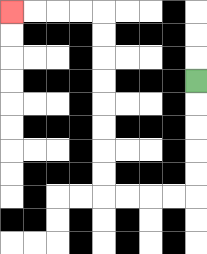{'start': '[8, 3]', 'end': '[0, 0]', 'path_directions': 'D,D,D,D,D,L,L,L,L,U,U,U,U,U,U,U,U,L,L,L,L', 'path_coordinates': '[[8, 3], [8, 4], [8, 5], [8, 6], [8, 7], [8, 8], [7, 8], [6, 8], [5, 8], [4, 8], [4, 7], [4, 6], [4, 5], [4, 4], [4, 3], [4, 2], [4, 1], [4, 0], [3, 0], [2, 0], [1, 0], [0, 0]]'}